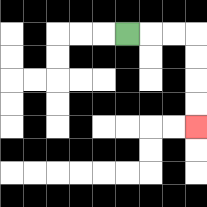{'start': '[5, 1]', 'end': '[8, 5]', 'path_directions': 'R,R,R,D,D,D,D', 'path_coordinates': '[[5, 1], [6, 1], [7, 1], [8, 1], [8, 2], [8, 3], [8, 4], [8, 5]]'}